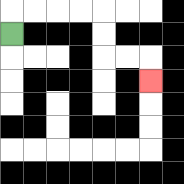{'start': '[0, 1]', 'end': '[6, 3]', 'path_directions': 'U,R,R,R,R,D,D,R,R,D', 'path_coordinates': '[[0, 1], [0, 0], [1, 0], [2, 0], [3, 0], [4, 0], [4, 1], [4, 2], [5, 2], [6, 2], [6, 3]]'}